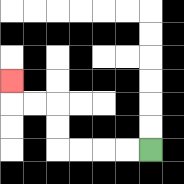{'start': '[6, 6]', 'end': '[0, 3]', 'path_directions': 'L,L,L,L,U,U,L,L,U', 'path_coordinates': '[[6, 6], [5, 6], [4, 6], [3, 6], [2, 6], [2, 5], [2, 4], [1, 4], [0, 4], [0, 3]]'}